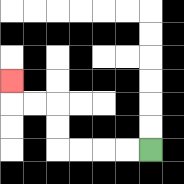{'start': '[6, 6]', 'end': '[0, 3]', 'path_directions': 'L,L,L,L,U,U,L,L,U', 'path_coordinates': '[[6, 6], [5, 6], [4, 6], [3, 6], [2, 6], [2, 5], [2, 4], [1, 4], [0, 4], [0, 3]]'}